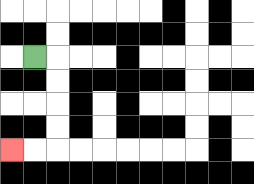{'start': '[1, 2]', 'end': '[0, 6]', 'path_directions': 'R,D,D,D,D,L,L', 'path_coordinates': '[[1, 2], [2, 2], [2, 3], [2, 4], [2, 5], [2, 6], [1, 6], [0, 6]]'}